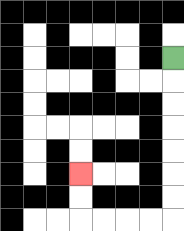{'start': '[7, 2]', 'end': '[3, 7]', 'path_directions': 'D,D,D,D,D,D,D,L,L,L,L,U,U', 'path_coordinates': '[[7, 2], [7, 3], [7, 4], [7, 5], [7, 6], [7, 7], [7, 8], [7, 9], [6, 9], [5, 9], [4, 9], [3, 9], [3, 8], [3, 7]]'}